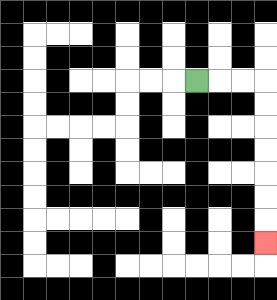{'start': '[8, 3]', 'end': '[11, 10]', 'path_directions': 'R,R,R,D,D,D,D,D,D,D', 'path_coordinates': '[[8, 3], [9, 3], [10, 3], [11, 3], [11, 4], [11, 5], [11, 6], [11, 7], [11, 8], [11, 9], [11, 10]]'}